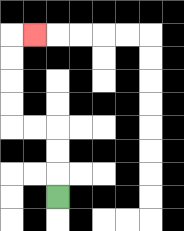{'start': '[2, 8]', 'end': '[1, 1]', 'path_directions': 'U,U,U,L,L,U,U,U,U,R', 'path_coordinates': '[[2, 8], [2, 7], [2, 6], [2, 5], [1, 5], [0, 5], [0, 4], [0, 3], [0, 2], [0, 1], [1, 1]]'}